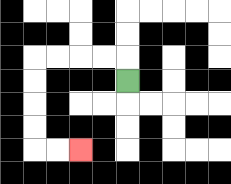{'start': '[5, 3]', 'end': '[3, 6]', 'path_directions': 'U,L,L,L,L,D,D,D,D,R,R', 'path_coordinates': '[[5, 3], [5, 2], [4, 2], [3, 2], [2, 2], [1, 2], [1, 3], [1, 4], [1, 5], [1, 6], [2, 6], [3, 6]]'}